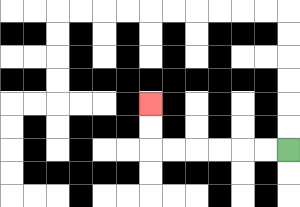{'start': '[12, 6]', 'end': '[6, 4]', 'path_directions': 'L,L,L,L,L,L,U,U', 'path_coordinates': '[[12, 6], [11, 6], [10, 6], [9, 6], [8, 6], [7, 6], [6, 6], [6, 5], [6, 4]]'}